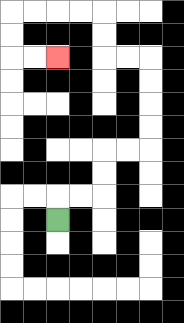{'start': '[2, 9]', 'end': '[2, 2]', 'path_directions': 'U,R,R,U,U,R,R,U,U,U,U,L,L,U,U,L,L,L,L,D,D,R,R', 'path_coordinates': '[[2, 9], [2, 8], [3, 8], [4, 8], [4, 7], [4, 6], [5, 6], [6, 6], [6, 5], [6, 4], [6, 3], [6, 2], [5, 2], [4, 2], [4, 1], [4, 0], [3, 0], [2, 0], [1, 0], [0, 0], [0, 1], [0, 2], [1, 2], [2, 2]]'}